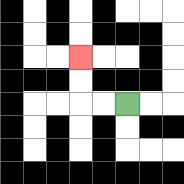{'start': '[5, 4]', 'end': '[3, 2]', 'path_directions': 'L,L,U,U', 'path_coordinates': '[[5, 4], [4, 4], [3, 4], [3, 3], [3, 2]]'}